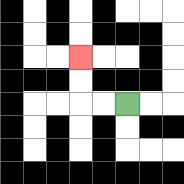{'start': '[5, 4]', 'end': '[3, 2]', 'path_directions': 'L,L,U,U', 'path_coordinates': '[[5, 4], [4, 4], [3, 4], [3, 3], [3, 2]]'}